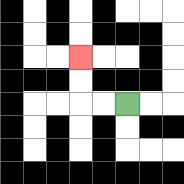{'start': '[5, 4]', 'end': '[3, 2]', 'path_directions': 'L,L,U,U', 'path_coordinates': '[[5, 4], [4, 4], [3, 4], [3, 3], [3, 2]]'}